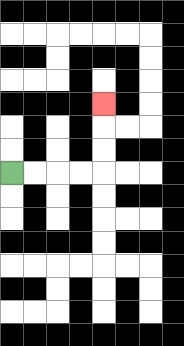{'start': '[0, 7]', 'end': '[4, 4]', 'path_directions': 'R,R,R,R,U,U,U', 'path_coordinates': '[[0, 7], [1, 7], [2, 7], [3, 7], [4, 7], [4, 6], [4, 5], [4, 4]]'}